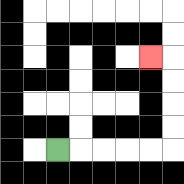{'start': '[2, 6]', 'end': '[6, 2]', 'path_directions': 'R,R,R,R,R,U,U,U,U,L', 'path_coordinates': '[[2, 6], [3, 6], [4, 6], [5, 6], [6, 6], [7, 6], [7, 5], [7, 4], [7, 3], [7, 2], [6, 2]]'}